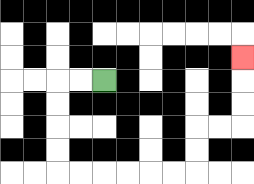{'start': '[4, 3]', 'end': '[10, 2]', 'path_directions': 'L,L,D,D,D,D,R,R,R,R,R,R,U,U,R,R,U,U,U', 'path_coordinates': '[[4, 3], [3, 3], [2, 3], [2, 4], [2, 5], [2, 6], [2, 7], [3, 7], [4, 7], [5, 7], [6, 7], [7, 7], [8, 7], [8, 6], [8, 5], [9, 5], [10, 5], [10, 4], [10, 3], [10, 2]]'}